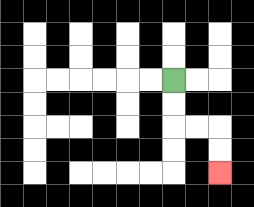{'start': '[7, 3]', 'end': '[9, 7]', 'path_directions': 'D,D,R,R,D,D', 'path_coordinates': '[[7, 3], [7, 4], [7, 5], [8, 5], [9, 5], [9, 6], [9, 7]]'}